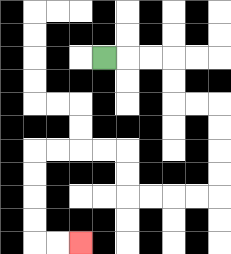{'start': '[4, 2]', 'end': '[3, 10]', 'path_directions': 'R,R,R,D,D,R,R,D,D,D,D,L,L,L,L,U,U,L,L,L,L,D,D,D,D,R,R', 'path_coordinates': '[[4, 2], [5, 2], [6, 2], [7, 2], [7, 3], [7, 4], [8, 4], [9, 4], [9, 5], [9, 6], [9, 7], [9, 8], [8, 8], [7, 8], [6, 8], [5, 8], [5, 7], [5, 6], [4, 6], [3, 6], [2, 6], [1, 6], [1, 7], [1, 8], [1, 9], [1, 10], [2, 10], [3, 10]]'}